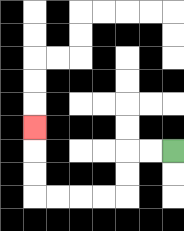{'start': '[7, 6]', 'end': '[1, 5]', 'path_directions': 'L,L,D,D,L,L,L,L,U,U,U', 'path_coordinates': '[[7, 6], [6, 6], [5, 6], [5, 7], [5, 8], [4, 8], [3, 8], [2, 8], [1, 8], [1, 7], [1, 6], [1, 5]]'}